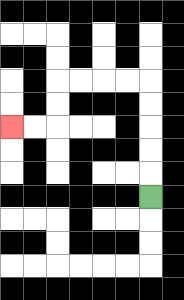{'start': '[6, 8]', 'end': '[0, 5]', 'path_directions': 'U,U,U,U,U,L,L,L,L,D,D,L,L', 'path_coordinates': '[[6, 8], [6, 7], [6, 6], [6, 5], [6, 4], [6, 3], [5, 3], [4, 3], [3, 3], [2, 3], [2, 4], [2, 5], [1, 5], [0, 5]]'}